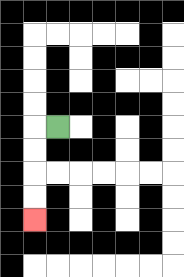{'start': '[2, 5]', 'end': '[1, 9]', 'path_directions': 'L,D,D,D,D', 'path_coordinates': '[[2, 5], [1, 5], [1, 6], [1, 7], [1, 8], [1, 9]]'}